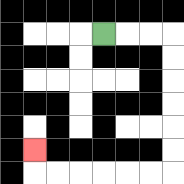{'start': '[4, 1]', 'end': '[1, 6]', 'path_directions': 'R,R,R,D,D,D,D,D,D,L,L,L,L,L,L,U', 'path_coordinates': '[[4, 1], [5, 1], [6, 1], [7, 1], [7, 2], [7, 3], [7, 4], [7, 5], [7, 6], [7, 7], [6, 7], [5, 7], [4, 7], [3, 7], [2, 7], [1, 7], [1, 6]]'}